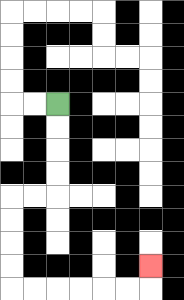{'start': '[2, 4]', 'end': '[6, 11]', 'path_directions': 'D,D,D,D,L,L,D,D,D,D,R,R,R,R,R,R,U', 'path_coordinates': '[[2, 4], [2, 5], [2, 6], [2, 7], [2, 8], [1, 8], [0, 8], [0, 9], [0, 10], [0, 11], [0, 12], [1, 12], [2, 12], [3, 12], [4, 12], [5, 12], [6, 12], [6, 11]]'}